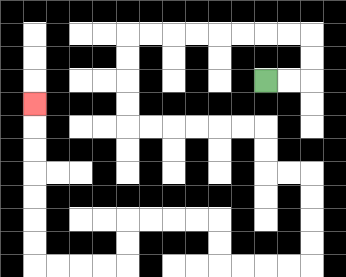{'start': '[11, 3]', 'end': '[1, 4]', 'path_directions': 'R,R,U,U,L,L,L,L,L,L,L,L,D,D,D,D,R,R,R,R,R,R,D,D,R,R,D,D,D,D,L,L,L,L,U,U,L,L,L,L,D,D,L,L,L,L,U,U,U,U,U,U,U', 'path_coordinates': '[[11, 3], [12, 3], [13, 3], [13, 2], [13, 1], [12, 1], [11, 1], [10, 1], [9, 1], [8, 1], [7, 1], [6, 1], [5, 1], [5, 2], [5, 3], [5, 4], [5, 5], [6, 5], [7, 5], [8, 5], [9, 5], [10, 5], [11, 5], [11, 6], [11, 7], [12, 7], [13, 7], [13, 8], [13, 9], [13, 10], [13, 11], [12, 11], [11, 11], [10, 11], [9, 11], [9, 10], [9, 9], [8, 9], [7, 9], [6, 9], [5, 9], [5, 10], [5, 11], [4, 11], [3, 11], [2, 11], [1, 11], [1, 10], [1, 9], [1, 8], [1, 7], [1, 6], [1, 5], [1, 4]]'}